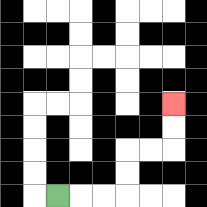{'start': '[2, 8]', 'end': '[7, 4]', 'path_directions': 'R,R,R,U,U,R,R,U,U', 'path_coordinates': '[[2, 8], [3, 8], [4, 8], [5, 8], [5, 7], [5, 6], [6, 6], [7, 6], [7, 5], [7, 4]]'}